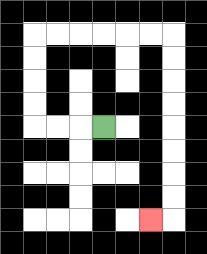{'start': '[4, 5]', 'end': '[6, 9]', 'path_directions': 'L,L,L,U,U,U,U,R,R,R,R,R,R,D,D,D,D,D,D,D,D,L', 'path_coordinates': '[[4, 5], [3, 5], [2, 5], [1, 5], [1, 4], [1, 3], [1, 2], [1, 1], [2, 1], [3, 1], [4, 1], [5, 1], [6, 1], [7, 1], [7, 2], [7, 3], [7, 4], [7, 5], [7, 6], [7, 7], [7, 8], [7, 9], [6, 9]]'}